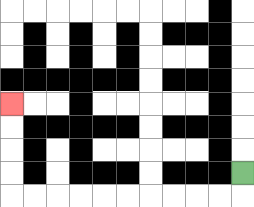{'start': '[10, 7]', 'end': '[0, 4]', 'path_directions': 'D,L,L,L,L,L,L,L,L,L,L,U,U,U,U', 'path_coordinates': '[[10, 7], [10, 8], [9, 8], [8, 8], [7, 8], [6, 8], [5, 8], [4, 8], [3, 8], [2, 8], [1, 8], [0, 8], [0, 7], [0, 6], [0, 5], [0, 4]]'}